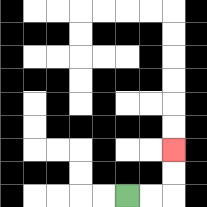{'start': '[5, 8]', 'end': '[7, 6]', 'path_directions': 'R,R,U,U', 'path_coordinates': '[[5, 8], [6, 8], [7, 8], [7, 7], [7, 6]]'}